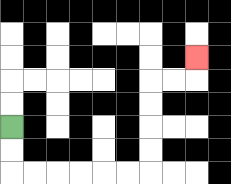{'start': '[0, 5]', 'end': '[8, 2]', 'path_directions': 'D,D,R,R,R,R,R,R,U,U,U,U,R,R,U', 'path_coordinates': '[[0, 5], [0, 6], [0, 7], [1, 7], [2, 7], [3, 7], [4, 7], [5, 7], [6, 7], [6, 6], [6, 5], [6, 4], [6, 3], [7, 3], [8, 3], [8, 2]]'}